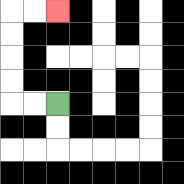{'start': '[2, 4]', 'end': '[2, 0]', 'path_directions': 'L,L,U,U,U,U,R,R', 'path_coordinates': '[[2, 4], [1, 4], [0, 4], [0, 3], [0, 2], [0, 1], [0, 0], [1, 0], [2, 0]]'}